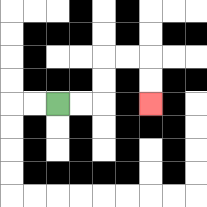{'start': '[2, 4]', 'end': '[6, 4]', 'path_directions': 'R,R,U,U,R,R,D,D', 'path_coordinates': '[[2, 4], [3, 4], [4, 4], [4, 3], [4, 2], [5, 2], [6, 2], [6, 3], [6, 4]]'}